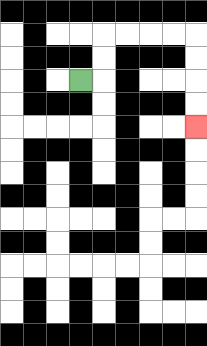{'start': '[3, 3]', 'end': '[8, 5]', 'path_directions': 'R,U,U,R,R,R,R,D,D,D,D', 'path_coordinates': '[[3, 3], [4, 3], [4, 2], [4, 1], [5, 1], [6, 1], [7, 1], [8, 1], [8, 2], [8, 3], [8, 4], [8, 5]]'}